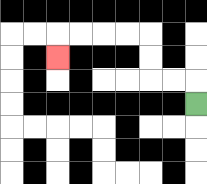{'start': '[8, 4]', 'end': '[2, 2]', 'path_directions': 'U,L,L,U,U,L,L,L,L,D', 'path_coordinates': '[[8, 4], [8, 3], [7, 3], [6, 3], [6, 2], [6, 1], [5, 1], [4, 1], [3, 1], [2, 1], [2, 2]]'}